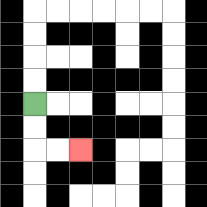{'start': '[1, 4]', 'end': '[3, 6]', 'path_directions': 'D,D,R,R', 'path_coordinates': '[[1, 4], [1, 5], [1, 6], [2, 6], [3, 6]]'}